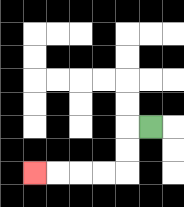{'start': '[6, 5]', 'end': '[1, 7]', 'path_directions': 'L,D,D,L,L,L,L', 'path_coordinates': '[[6, 5], [5, 5], [5, 6], [5, 7], [4, 7], [3, 7], [2, 7], [1, 7]]'}